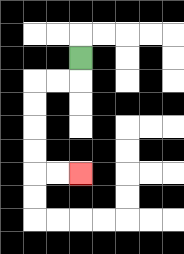{'start': '[3, 2]', 'end': '[3, 7]', 'path_directions': 'D,L,L,D,D,D,D,R,R', 'path_coordinates': '[[3, 2], [3, 3], [2, 3], [1, 3], [1, 4], [1, 5], [1, 6], [1, 7], [2, 7], [3, 7]]'}